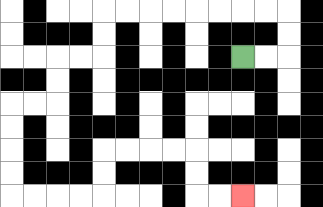{'start': '[10, 2]', 'end': '[10, 8]', 'path_directions': 'R,R,U,U,L,L,L,L,L,L,L,L,D,D,L,L,D,D,L,L,D,D,D,D,R,R,R,R,U,U,R,R,R,R,D,D,R,R', 'path_coordinates': '[[10, 2], [11, 2], [12, 2], [12, 1], [12, 0], [11, 0], [10, 0], [9, 0], [8, 0], [7, 0], [6, 0], [5, 0], [4, 0], [4, 1], [4, 2], [3, 2], [2, 2], [2, 3], [2, 4], [1, 4], [0, 4], [0, 5], [0, 6], [0, 7], [0, 8], [1, 8], [2, 8], [3, 8], [4, 8], [4, 7], [4, 6], [5, 6], [6, 6], [7, 6], [8, 6], [8, 7], [8, 8], [9, 8], [10, 8]]'}